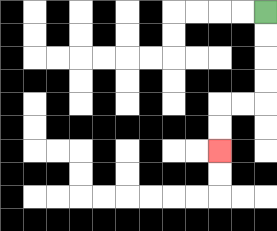{'start': '[11, 0]', 'end': '[9, 6]', 'path_directions': 'D,D,D,D,L,L,D,D', 'path_coordinates': '[[11, 0], [11, 1], [11, 2], [11, 3], [11, 4], [10, 4], [9, 4], [9, 5], [9, 6]]'}